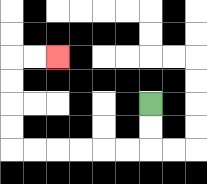{'start': '[6, 4]', 'end': '[2, 2]', 'path_directions': 'D,D,L,L,L,L,L,L,U,U,U,U,R,R', 'path_coordinates': '[[6, 4], [6, 5], [6, 6], [5, 6], [4, 6], [3, 6], [2, 6], [1, 6], [0, 6], [0, 5], [0, 4], [0, 3], [0, 2], [1, 2], [2, 2]]'}